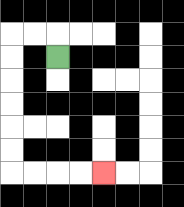{'start': '[2, 2]', 'end': '[4, 7]', 'path_directions': 'U,L,L,D,D,D,D,D,D,R,R,R,R', 'path_coordinates': '[[2, 2], [2, 1], [1, 1], [0, 1], [0, 2], [0, 3], [0, 4], [0, 5], [0, 6], [0, 7], [1, 7], [2, 7], [3, 7], [4, 7]]'}